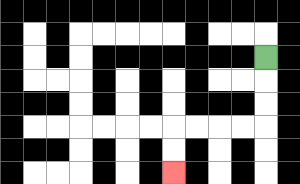{'start': '[11, 2]', 'end': '[7, 7]', 'path_directions': 'D,D,D,L,L,L,L,D,D', 'path_coordinates': '[[11, 2], [11, 3], [11, 4], [11, 5], [10, 5], [9, 5], [8, 5], [7, 5], [7, 6], [7, 7]]'}